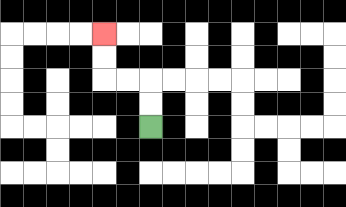{'start': '[6, 5]', 'end': '[4, 1]', 'path_directions': 'U,U,L,L,U,U', 'path_coordinates': '[[6, 5], [6, 4], [6, 3], [5, 3], [4, 3], [4, 2], [4, 1]]'}